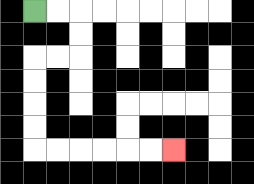{'start': '[1, 0]', 'end': '[7, 6]', 'path_directions': 'R,R,D,D,L,L,D,D,D,D,R,R,R,R,R,R', 'path_coordinates': '[[1, 0], [2, 0], [3, 0], [3, 1], [3, 2], [2, 2], [1, 2], [1, 3], [1, 4], [1, 5], [1, 6], [2, 6], [3, 6], [4, 6], [5, 6], [6, 6], [7, 6]]'}